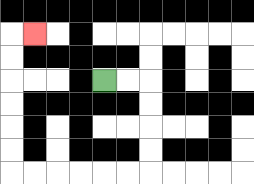{'start': '[4, 3]', 'end': '[1, 1]', 'path_directions': 'R,R,D,D,D,D,L,L,L,L,L,L,U,U,U,U,U,U,R', 'path_coordinates': '[[4, 3], [5, 3], [6, 3], [6, 4], [6, 5], [6, 6], [6, 7], [5, 7], [4, 7], [3, 7], [2, 7], [1, 7], [0, 7], [0, 6], [0, 5], [0, 4], [0, 3], [0, 2], [0, 1], [1, 1]]'}